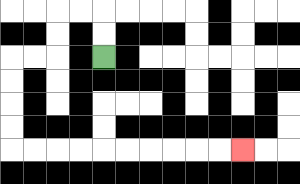{'start': '[4, 2]', 'end': '[10, 6]', 'path_directions': 'U,U,L,L,D,D,L,L,D,D,D,D,R,R,R,R,R,R,R,R,R,R', 'path_coordinates': '[[4, 2], [4, 1], [4, 0], [3, 0], [2, 0], [2, 1], [2, 2], [1, 2], [0, 2], [0, 3], [0, 4], [0, 5], [0, 6], [1, 6], [2, 6], [3, 6], [4, 6], [5, 6], [6, 6], [7, 6], [8, 6], [9, 6], [10, 6]]'}